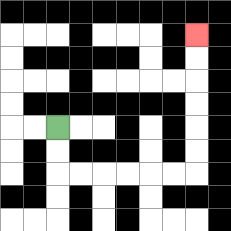{'start': '[2, 5]', 'end': '[8, 1]', 'path_directions': 'D,D,R,R,R,R,R,R,U,U,U,U,U,U', 'path_coordinates': '[[2, 5], [2, 6], [2, 7], [3, 7], [4, 7], [5, 7], [6, 7], [7, 7], [8, 7], [8, 6], [8, 5], [8, 4], [8, 3], [8, 2], [8, 1]]'}